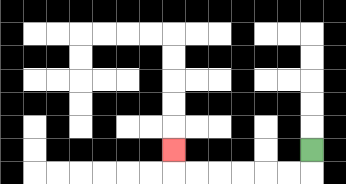{'start': '[13, 6]', 'end': '[7, 6]', 'path_directions': 'D,L,L,L,L,L,L,U', 'path_coordinates': '[[13, 6], [13, 7], [12, 7], [11, 7], [10, 7], [9, 7], [8, 7], [7, 7], [7, 6]]'}